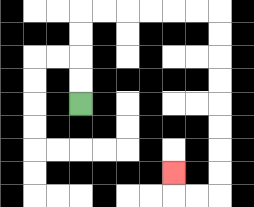{'start': '[3, 4]', 'end': '[7, 7]', 'path_directions': 'U,U,U,U,R,R,R,R,R,R,D,D,D,D,D,D,D,D,L,L,U', 'path_coordinates': '[[3, 4], [3, 3], [3, 2], [3, 1], [3, 0], [4, 0], [5, 0], [6, 0], [7, 0], [8, 0], [9, 0], [9, 1], [9, 2], [9, 3], [9, 4], [9, 5], [9, 6], [9, 7], [9, 8], [8, 8], [7, 8], [7, 7]]'}